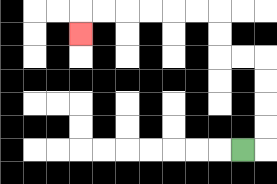{'start': '[10, 6]', 'end': '[3, 1]', 'path_directions': 'R,U,U,U,U,L,L,U,U,L,L,L,L,L,L,D', 'path_coordinates': '[[10, 6], [11, 6], [11, 5], [11, 4], [11, 3], [11, 2], [10, 2], [9, 2], [9, 1], [9, 0], [8, 0], [7, 0], [6, 0], [5, 0], [4, 0], [3, 0], [3, 1]]'}